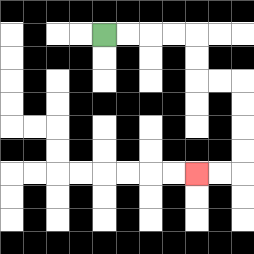{'start': '[4, 1]', 'end': '[8, 7]', 'path_directions': 'R,R,R,R,D,D,R,R,D,D,D,D,L,L', 'path_coordinates': '[[4, 1], [5, 1], [6, 1], [7, 1], [8, 1], [8, 2], [8, 3], [9, 3], [10, 3], [10, 4], [10, 5], [10, 6], [10, 7], [9, 7], [8, 7]]'}